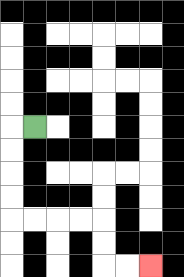{'start': '[1, 5]', 'end': '[6, 11]', 'path_directions': 'L,D,D,D,D,R,R,R,R,D,D,R,R', 'path_coordinates': '[[1, 5], [0, 5], [0, 6], [0, 7], [0, 8], [0, 9], [1, 9], [2, 9], [3, 9], [4, 9], [4, 10], [4, 11], [5, 11], [6, 11]]'}